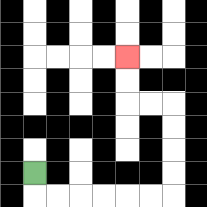{'start': '[1, 7]', 'end': '[5, 2]', 'path_directions': 'D,R,R,R,R,R,R,U,U,U,U,L,L,U,U', 'path_coordinates': '[[1, 7], [1, 8], [2, 8], [3, 8], [4, 8], [5, 8], [6, 8], [7, 8], [7, 7], [7, 6], [7, 5], [7, 4], [6, 4], [5, 4], [5, 3], [5, 2]]'}